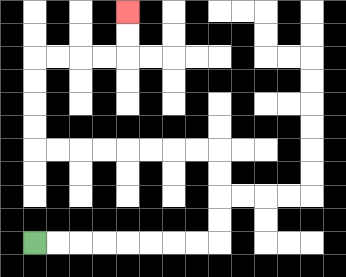{'start': '[1, 10]', 'end': '[5, 0]', 'path_directions': 'R,R,R,R,R,R,R,R,U,U,U,U,L,L,L,L,L,L,L,L,U,U,U,U,R,R,R,R,U,U', 'path_coordinates': '[[1, 10], [2, 10], [3, 10], [4, 10], [5, 10], [6, 10], [7, 10], [8, 10], [9, 10], [9, 9], [9, 8], [9, 7], [9, 6], [8, 6], [7, 6], [6, 6], [5, 6], [4, 6], [3, 6], [2, 6], [1, 6], [1, 5], [1, 4], [1, 3], [1, 2], [2, 2], [3, 2], [4, 2], [5, 2], [5, 1], [5, 0]]'}